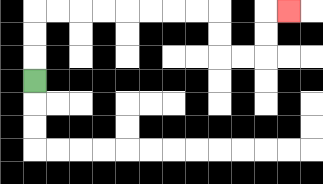{'start': '[1, 3]', 'end': '[12, 0]', 'path_directions': 'U,U,U,R,R,R,R,R,R,R,R,D,D,R,R,U,U,R', 'path_coordinates': '[[1, 3], [1, 2], [1, 1], [1, 0], [2, 0], [3, 0], [4, 0], [5, 0], [6, 0], [7, 0], [8, 0], [9, 0], [9, 1], [9, 2], [10, 2], [11, 2], [11, 1], [11, 0], [12, 0]]'}